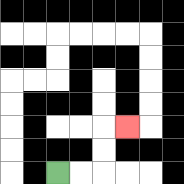{'start': '[2, 7]', 'end': '[5, 5]', 'path_directions': 'R,R,U,U,R', 'path_coordinates': '[[2, 7], [3, 7], [4, 7], [4, 6], [4, 5], [5, 5]]'}